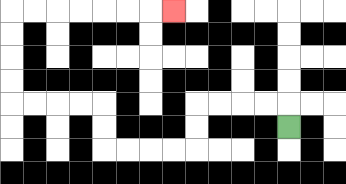{'start': '[12, 5]', 'end': '[7, 0]', 'path_directions': 'U,L,L,L,L,D,D,L,L,L,L,U,U,L,L,L,L,U,U,U,U,R,R,R,R,R,R,R', 'path_coordinates': '[[12, 5], [12, 4], [11, 4], [10, 4], [9, 4], [8, 4], [8, 5], [8, 6], [7, 6], [6, 6], [5, 6], [4, 6], [4, 5], [4, 4], [3, 4], [2, 4], [1, 4], [0, 4], [0, 3], [0, 2], [0, 1], [0, 0], [1, 0], [2, 0], [3, 0], [4, 0], [5, 0], [6, 0], [7, 0]]'}